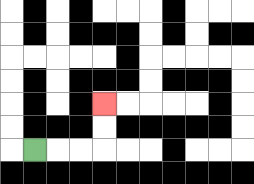{'start': '[1, 6]', 'end': '[4, 4]', 'path_directions': 'R,R,R,U,U', 'path_coordinates': '[[1, 6], [2, 6], [3, 6], [4, 6], [4, 5], [4, 4]]'}